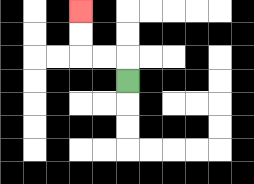{'start': '[5, 3]', 'end': '[3, 0]', 'path_directions': 'U,L,L,U,U', 'path_coordinates': '[[5, 3], [5, 2], [4, 2], [3, 2], [3, 1], [3, 0]]'}